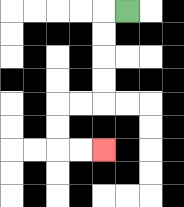{'start': '[5, 0]', 'end': '[4, 6]', 'path_directions': 'L,D,D,D,D,L,L,D,D,R,R', 'path_coordinates': '[[5, 0], [4, 0], [4, 1], [4, 2], [4, 3], [4, 4], [3, 4], [2, 4], [2, 5], [2, 6], [3, 6], [4, 6]]'}